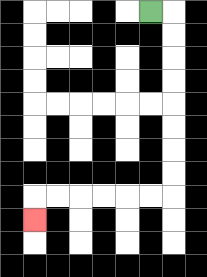{'start': '[6, 0]', 'end': '[1, 9]', 'path_directions': 'R,D,D,D,D,D,D,D,D,L,L,L,L,L,L,D', 'path_coordinates': '[[6, 0], [7, 0], [7, 1], [7, 2], [7, 3], [7, 4], [7, 5], [7, 6], [7, 7], [7, 8], [6, 8], [5, 8], [4, 8], [3, 8], [2, 8], [1, 8], [1, 9]]'}